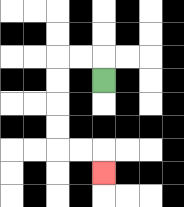{'start': '[4, 3]', 'end': '[4, 7]', 'path_directions': 'U,L,L,D,D,D,D,R,R,D', 'path_coordinates': '[[4, 3], [4, 2], [3, 2], [2, 2], [2, 3], [2, 4], [2, 5], [2, 6], [3, 6], [4, 6], [4, 7]]'}